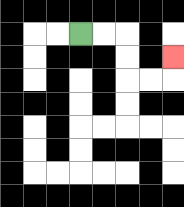{'start': '[3, 1]', 'end': '[7, 2]', 'path_directions': 'R,R,D,D,R,R,U', 'path_coordinates': '[[3, 1], [4, 1], [5, 1], [5, 2], [5, 3], [6, 3], [7, 3], [7, 2]]'}